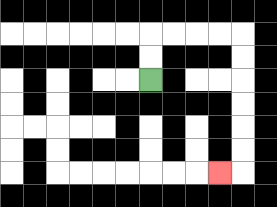{'start': '[6, 3]', 'end': '[9, 7]', 'path_directions': 'U,U,R,R,R,R,D,D,D,D,D,D,L', 'path_coordinates': '[[6, 3], [6, 2], [6, 1], [7, 1], [8, 1], [9, 1], [10, 1], [10, 2], [10, 3], [10, 4], [10, 5], [10, 6], [10, 7], [9, 7]]'}